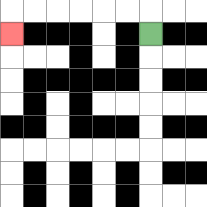{'start': '[6, 1]', 'end': '[0, 1]', 'path_directions': 'U,L,L,L,L,L,L,D', 'path_coordinates': '[[6, 1], [6, 0], [5, 0], [4, 0], [3, 0], [2, 0], [1, 0], [0, 0], [0, 1]]'}